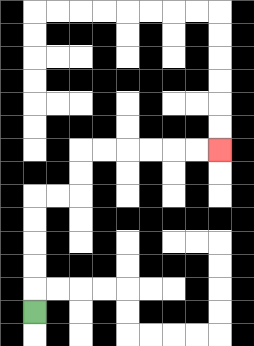{'start': '[1, 13]', 'end': '[9, 6]', 'path_directions': 'U,U,U,U,U,R,R,U,U,R,R,R,R,R,R', 'path_coordinates': '[[1, 13], [1, 12], [1, 11], [1, 10], [1, 9], [1, 8], [2, 8], [3, 8], [3, 7], [3, 6], [4, 6], [5, 6], [6, 6], [7, 6], [8, 6], [9, 6]]'}